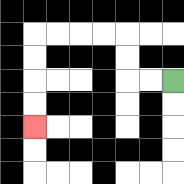{'start': '[7, 3]', 'end': '[1, 5]', 'path_directions': 'L,L,U,U,L,L,L,L,D,D,D,D', 'path_coordinates': '[[7, 3], [6, 3], [5, 3], [5, 2], [5, 1], [4, 1], [3, 1], [2, 1], [1, 1], [1, 2], [1, 3], [1, 4], [1, 5]]'}